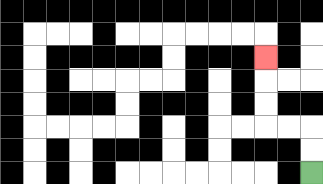{'start': '[13, 7]', 'end': '[11, 2]', 'path_directions': 'U,U,L,L,U,U,U', 'path_coordinates': '[[13, 7], [13, 6], [13, 5], [12, 5], [11, 5], [11, 4], [11, 3], [11, 2]]'}